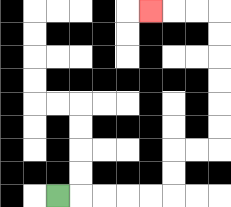{'start': '[2, 8]', 'end': '[6, 0]', 'path_directions': 'R,R,R,R,R,U,U,R,R,U,U,U,U,U,U,L,L,L', 'path_coordinates': '[[2, 8], [3, 8], [4, 8], [5, 8], [6, 8], [7, 8], [7, 7], [7, 6], [8, 6], [9, 6], [9, 5], [9, 4], [9, 3], [9, 2], [9, 1], [9, 0], [8, 0], [7, 0], [6, 0]]'}